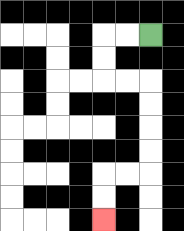{'start': '[6, 1]', 'end': '[4, 9]', 'path_directions': 'L,L,D,D,R,R,D,D,D,D,L,L,D,D', 'path_coordinates': '[[6, 1], [5, 1], [4, 1], [4, 2], [4, 3], [5, 3], [6, 3], [6, 4], [6, 5], [6, 6], [6, 7], [5, 7], [4, 7], [4, 8], [4, 9]]'}